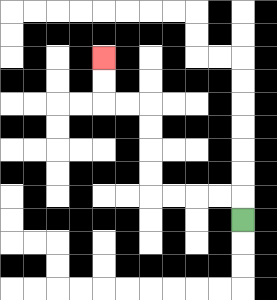{'start': '[10, 9]', 'end': '[4, 2]', 'path_directions': 'U,L,L,L,L,U,U,U,U,L,L,U,U', 'path_coordinates': '[[10, 9], [10, 8], [9, 8], [8, 8], [7, 8], [6, 8], [6, 7], [6, 6], [6, 5], [6, 4], [5, 4], [4, 4], [4, 3], [4, 2]]'}